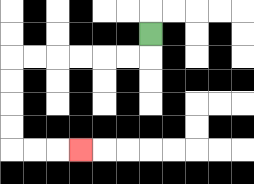{'start': '[6, 1]', 'end': '[3, 6]', 'path_directions': 'D,L,L,L,L,L,L,D,D,D,D,R,R,R', 'path_coordinates': '[[6, 1], [6, 2], [5, 2], [4, 2], [3, 2], [2, 2], [1, 2], [0, 2], [0, 3], [0, 4], [0, 5], [0, 6], [1, 6], [2, 6], [3, 6]]'}